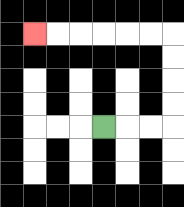{'start': '[4, 5]', 'end': '[1, 1]', 'path_directions': 'R,R,R,U,U,U,U,L,L,L,L,L,L', 'path_coordinates': '[[4, 5], [5, 5], [6, 5], [7, 5], [7, 4], [7, 3], [7, 2], [7, 1], [6, 1], [5, 1], [4, 1], [3, 1], [2, 1], [1, 1]]'}